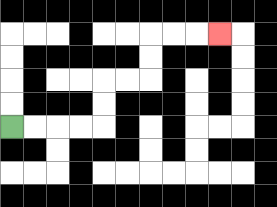{'start': '[0, 5]', 'end': '[9, 1]', 'path_directions': 'R,R,R,R,U,U,R,R,U,U,R,R,R', 'path_coordinates': '[[0, 5], [1, 5], [2, 5], [3, 5], [4, 5], [4, 4], [4, 3], [5, 3], [6, 3], [6, 2], [6, 1], [7, 1], [8, 1], [9, 1]]'}